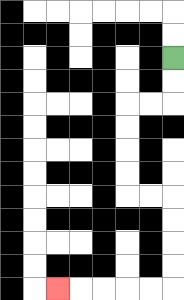{'start': '[7, 2]', 'end': '[2, 12]', 'path_directions': 'D,D,L,L,D,D,D,D,R,R,D,D,D,D,L,L,L,L,L', 'path_coordinates': '[[7, 2], [7, 3], [7, 4], [6, 4], [5, 4], [5, 5], [5, 6], [5, 7], [5, 8], [6, 8], [7, 8], [7, 9], [7, 10], [7, 11], [7, 12], [6, 12], [5, 12], [4, 12], [3, 12], [2, 12]]'}